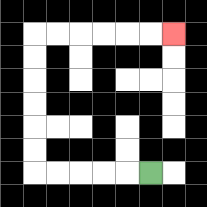{'start': '[6, 7]', 'end': '[7, 1]', 'path_directions': 'L,L,L,L,L,U,U,U,U,U,U,R,R,R,R,R,R', 'path_coordinates': '[[6, 7], [5, 7], [4, 7], [3, 7], [2, 7], [1, 7], [1, 6], [1, 5], [1, 4], [1, 3], [1, 2], [1, 1], [2, 1], [3, 1], [4, 1], [5, 1], [6, 1], [7, 1]]'}